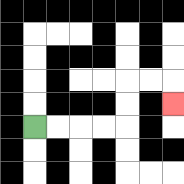{'start': '[1, 5]', 'end': '[7, 4]', 'path_directions': 'R,R,R,R,U,U,R,R,D', 'path_coordinates': '[[1, 5], [2, 5], [3, 5], [4, 5], [5, 5], [5, 4], [5, 3], [6, 3], [7, 3], [7, 4]]'}